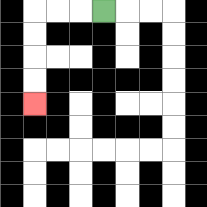{'start': '[4, 0]', 'end': '[1, 4]', 'path_directions': 'L,L,L,D,D,D,D', 'path_coordinates': '[[4, 0], [3, 0], [2, 0], [1, 0], [1, 1], [1, 2], [1, 3], [1, 4]]'}